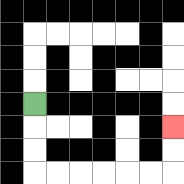{'start': '[1, 4]', 'end': '[7, 5]', 'path_directions': 'D,D,D,R,R,R,R,R,R,U,U', 'path_coordinates': '[[1, 4], [1, 5], [1, 6], [1, 7], [2, 7], [3, 7], [4, 7], [5, 7], [6, 7], [7, 7], [7, 6], [7, 5]]'}